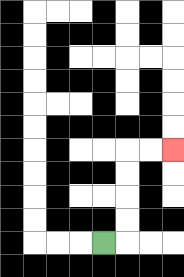{'start': '[4, 10]', 'end': '[7, 6]', 'path_directions': 'R,U,U,U,U,R,R', 'path_coordinates': '[[4, 10], [5, 10], [5, 9], [5, 8], [5, 7], [5, 6], [6, 6], [7, 6]]'}